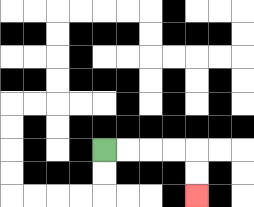{'start': '[4, 6]', 'end': '[8, 8]', 'path_directions': 'R,R,R,R,D,D', 'path_coordinates': '[[4, 6], [5, 6], [6, 6], [7, 6], [8, 6], [8, 7], [8, 8]]'}